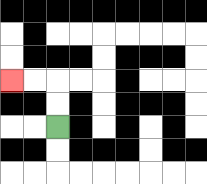{'start': '[2, 5]', 'end': '[0, 3]', 'path_directions': 'U,U,L,L', 'path_coordinates': '[[2, 5], [2, 4], [2, 3], [1, 3], [0, 3]]'}